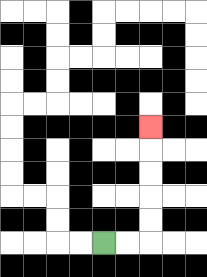{'start': '[4, 10]', 'end': '[6, 5]', 'path_directions': 'R,R,U,U,U,U,U', 'path_coordinates': '[[4, 10], [5, 10], [6, 10], [6, 9], [6, 8], [6, 7], [6, 6], [6, 5]]'}